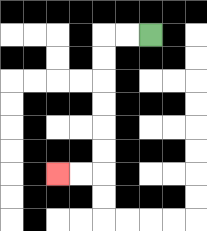{'start': '[6, 1]', 'end': '[2, 7]', 'path_directions': 'L,L,D,D,D,D,D,D,L,L', 'path_coordinates': '[[6, 1], [5, 1], [4, 1], [4, 2], [4, 3], [4, 4], [4, 5], [4, 6], [4, 7], [3, 7], [2, 7]]'}